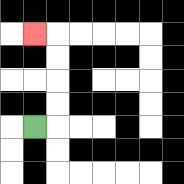{'start': '[1, 5]', 'end': '[1, 1]', 'path_directions': 'R,U,U,U,U,L', 'path_coordinates': '[[1, 5], [2, 5], [2, 4], [2, 3], [2, 2], [2, 1], [1, 1]]'}